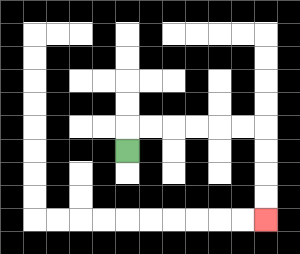{'start': '[5, 6]', 'end': '[11, 9]', 'path_directions': 'U,R,R,R,R,R,R,D,D,D,D', 'path_coordinates': '[[5, 6], [5, 5], [6, 5], [7, 5], [8, 5], [9, 5], [10, 5], [11, 5], [11, 6], [11, 7], [11, 8], [11, 9]]'}